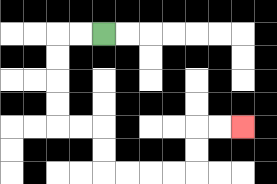{'start': '[4, 1]', 'end': '[10, 5]', 'path_directions': 'L,L,D,D,D,D,R,R,D,D,R,R,R,R,U,U,R,R', 'path_coordinates': '[[4, 1], [3, 1], [2, 1], [2, 2], [2, 3], [2, 4], [2, 5], [3, 5], [4, 5], [4, 6], [4, 7], [5, 7], [6, 7], [7, 7], [8, 7], [8, 6], [8, 5], [9, 5], [10, 5]]'}